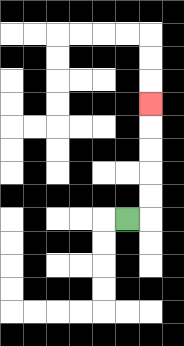{'start': '[5, 9]', 'end': '[6, 4]', 'path_directions': 'R,U,U,U,U,U', 'path_coordinates': '[[5, 9], [6, 9], [6, 8], [6, 7], [6, 6], [6, 5], [6, 4]]'}